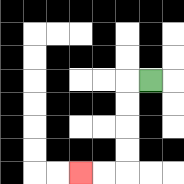{'start': '[6, 3]', 'end': '[3, 7]', 'path_directions': 'L,D,D,D,D,L,L', 'path_coordinates': '[[6, 3], [5, 3], [5, 4], [5, 5], [5, 6], [5, 7], [4, 7], [3, 7]]'}